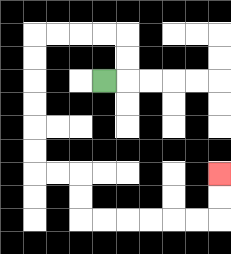{'start': '[4, 3]', 'end': '[9, 7]', 'path_directions': 'R,U,U,L,L,L,L,D,D,D,D,D,D,R,R,D,D,R,R,R,R,R,R,U,U', 'path_coordinates': '[[4, 3], [5, 3], [5, 2], [5, 1], [4, 1], [3, 1], [2, 1], [1, 1], [1, 2], [1, 3], [1, 4], [1, 5], [1, 6], [1, 7], [2, 7], [3, 7], [3, 8], [3, 9], [4, 9], [5, 9], [6, 9], [7, 9], [8, 9], [9, 9], [9, 8], [9, 7]]'}